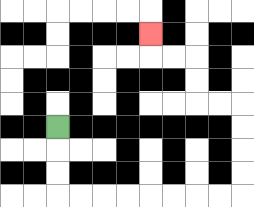{'start': '[2, 5]', 'end': '[6, 1]', 'path_directions': 'D,D,D,R,R,R,R,R,R,R,R,U,U,U,U,L,L,U,U,L,L,U', 'path_coordinates': '[[2, 5], [2, 6], [2, 7], [2, 8], [3, 8], [4, 8], [5, 8], [6, 8], [7, 8], [8, 8], [9, 8], [10, 8], [10, 7], [10, 6], [10, 5], [10, 4], [9, 4], [8, 4], [8, 3], [8, 2], [7, 2], [6, 2], [6, 1]]'}